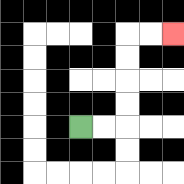{'start': '[3, 5]', 'end': '[7, 1]', 'path_directions': 'R,R,U,U,U,U,R,R', 'path_coordinates': '[[3, 5], [4, 5], [5, 5], [5, 4], [5, 3], [5, 2], [5, 1], [6, 1], [7, 1]]'}